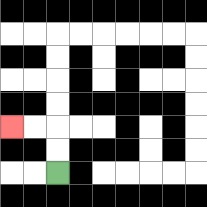{'start': '[2, 7]', 'end': '[0, 5]', 'path_directions': 'U,U,L,L', 'path_coordinates': '[[2, 7], [2, 6], [2, 5], [1, 5], [0, 5]]'}